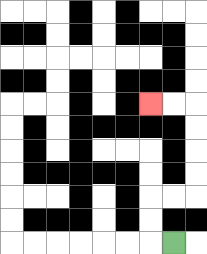{'start': '[7, 10]', 'end': '[6, 4]', 'path_directions': 'L,U,U,R,R,U,U,U,U,L,L', 'path_coordinates': '[[7, 10], [6, 10], [6, 9], [6, 8], [7, 8], [8, 8], [8, 7], [8, 6], [8, 5], [8, 4], [7, 4], [6, 4]]'}